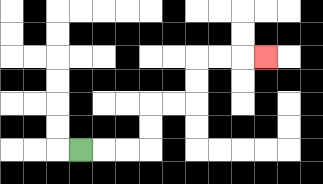{'start': '[3, 6]', 'end': '[11, 2]', 'path_directions': 'R,R,R,U,U,R,R,U,U,R,R,R', 'path_coordinates': '[[3, 6], [4, 6], [5, 6], [6, 6], [6, 5], [6, 4], [7, 4], [8, 4], [8, 3], [8, 2], [9, 2], [10, 2], [11, 2]]'}